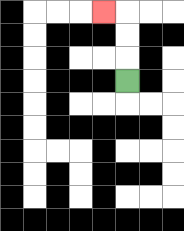{'start': '[5, 3]', 'end': '[4, 0]', 'path_directions': 'U,U,U,L', 'path_coordinates': '[[5, 3], [5, 2], [5, 1], [5, 0], [4, 0]]'}